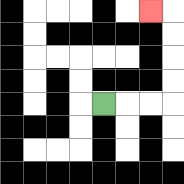{'start': '[4, 4]', 'end': '[6, 0]', 'path_directions': 'R,R,R,U,U,U,U,L', 'path_coordinates': '[[4, 4], [5, 4], [6, 4], [7, 4], [7, 3], [7, 2], [7, 1], [7, 0], [6, 0]]'}